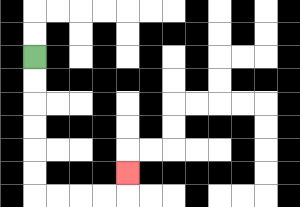{'start': '[1, 2]', 'end': '[5, 7]', 'path_directions': 'D,D,D,D,D,D,R,R,R,R,U', 'path_coordinates': '[[1, 2], [1, 3], [1, 4], [1, 5], [1, 6], [1, 7], [1, 8], [2, 8], [3, 8], [4, 8], [5, 8], [5, 7]]'}